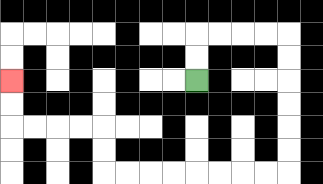{'start': '[8, 3]', 'end': '[0, 3]', 'path_directions': 'U,U,R,R,R,R,D,D,D,D,D,D,L,L,L,L,L,L,L,L,U,U,L,L,L,L,U,U', 'path_coordinates': '[[8, 3], [8, 2], [8, 1], [9, 1], [10, 1], [11, 1], [12, 1], [12, 2], [12, 3], [12, 4], [12, 5], [12, 6], [12, 7], [11, 7], [10, 7], [9, 7], [8, 7], [7, 7], [6, 7], [5, 7], [4, 7], [4, 6], [4, 5], [3, 5], [2, 5], [1, 5], [0, 5], [0, 4], [0, 3]]'}